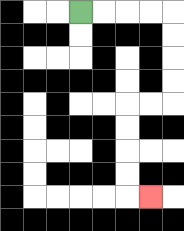{'start': '[3, 0]', 'end': '[6, 8]', 'path_directions': 'R,R,R,R,D,D,D,D,L,L,D,D,D,D,R', 'path_coordinates': '[[3, 0], [4, 0], [5, 0], [6, 0], [7, 0], [7, 1], [7, 2], [7, 3], [7, 4], [6, 4], [5, 4], [5, 5], [5, 6], [5, 7], [5, 8], [6, 8]]'}